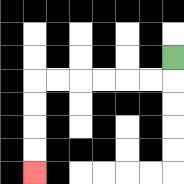{'start': '[7, 2]', 'end': '[1, 7]', 'path_directions': 'D,L,L,L,L,L,L,D,D,D,D', 'path_coordinates': '[[7, 2], [7, 3], [6, 3], [5, 3], [4, 3], [3, 3], [2, 3], [1, 3], [1, 4], [1, 5], [1, 6], [1, 7]]'}